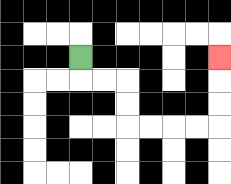{'start': '[3, 2]', 'end': '[9, 2]', 'path_directions': 'D,R,R,D,D,R,R,R,R,U,U,U', 'path_coordinates': '[[3, 2], [3, 3], [4, 3], [5, 3], [5, 4], [5, 5], [6, 5], [7, 5], [8, 5], [9, 5], [9, 4], [9, 3], [9, 2]]'}